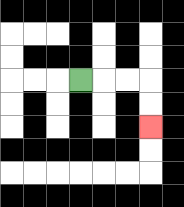{'start': '[3, 3]', 'end': '[6, 5]', 'path_directions': 'R,R,R,D,D', 'path_coordinates': '[[3, 3], [4, 3], [5, 3], [6, 3], [6, 4], [6, 5]]'}